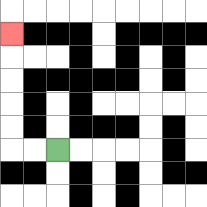{'start': '[2, 6]', 'end': '[0, 1]', 'path_directions': 'L,L,U,U,U,U,U', 'path_coordinates': '[[2, 6], [1, 6], [0, 6], [0, 5], [0, 4], [0, 3], [0, 2], [0, 1]]'}